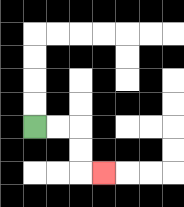{'start': '[1, 5]', 'end': '[4, 7]', 'path_directions': 'R,R,D,D,R', 'path_coordinates': '[[1, 5], [2, 5], [3, 5], [3, 6], [3, 7], [4, 7]]'}